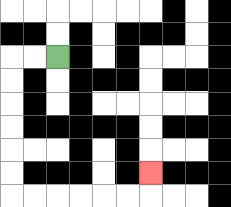{'start': '[2, 2]', 'end': '[6, 7]', 'path_directions': 'L,L,D,D,D,D,D,D,R,R,R,R,R,R,U', 'path_coordinates': '[[2, 2], [1, 2], [0, 2], [0, 3], [0, 4], [0, 5], [0, 6], [0, 7], [0, 8], [1, 8], [2, 8], [3, 8], [4, 8], [5, 8], [6, 8], [6, 7]]'}